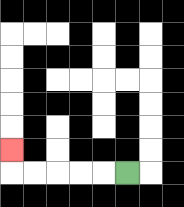{'start': '[5, 7]', 'end': '[0, 6]', 'path_directions': 'L,L,L,L,L,U', 'path_coordinates': '[[5, 7], [4, 7], [3, 7], [2, 7], [1, 7], [0, 7], [0, 6]]'}